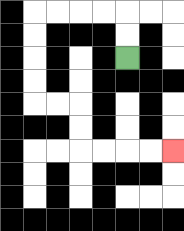{'start': '[5, 2]', 'end': '[7, 6]', 'path_directions': 'U,U,L,L,L,L,D,D,D,D,R,R,D,D,R,R,R,R', 'path_coordinates': '[[5, 2], [5, 1], [5, 0], [4, 0], [3, 0], [2, 0], [1, 0], [1, 1], [1, 2], [1, 3], [1, 4], [2, 4], [3, 4], [3, 5], [3, 6], [4, 6], [5, 6], [6, 6], [7, 6]]'}